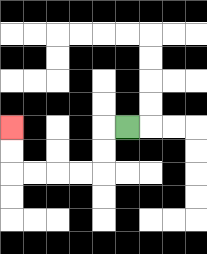{'start': '[5, 5]', 'end': '[0, 5]', 'path_directions': 'L,D,D,L,L,L,L,U,U', 'path_coordinates': '[[5, 5], [4, 5], [4, 6], [4, 7], [3, 7], [2, 7], [1, 7], [0, 7], [0, 6], [0, 5]]'}